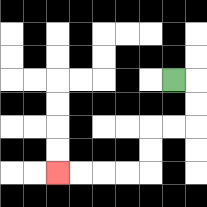{'start': '[7, 3]', 'end': '[2, 7]', 'path_directions': 'R,D,D,L,L,D,D,L,L,L,L', 'path_coordinates': '[[7, 3], [8, 3], [8, 4], [8, 5], [7, 5], [6, 5], [6, 6], [6, 7], [5, 7], [4, 7], [3, 7], [2, 7]]'}